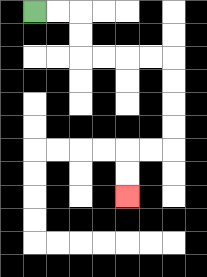{'start': '[1, 0]', 'end': '[5, 8]', 'path_directions': 'R,R,D,D,R,R,R,R,D,D,D,D,L,L,D,D', 'path_coordinates': '[[1, 0], [2, 0], [3, 0], [3, 1], [3, 2], [4, 2], [5, 2], [6, 2], [7, 2], [7, 3], [7, 4], [7, 5], [7, 6], [6, 6], [5, 6], [5, 7], [5, 8]]'}